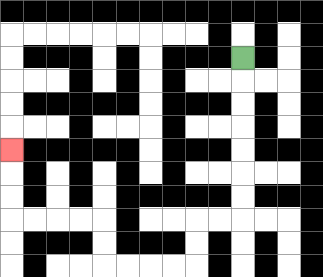{'start': '[10, 2]', 'end': '[0, 6]', 'path_directions': 'D,D,D,D,D,D,D,L,L,D,D,L,L,L,L,U,U,L,L,L,L,U,U,U', 'path_coordinates': '[[10, 2], [10, 3], [10, 4], [10, 5], [10, 6], [10, 7], [10, 8], [10, 9], [9, 9], [8, 9], [8, 10], [8, 11], [7, 11], [6, 11], [5, 11], [4, 11], [4, 10], [4, 9], [3, 9], [2, 9], [1, 9], [0, 9], [0, 8], [0, 7], [0, 6]]'}